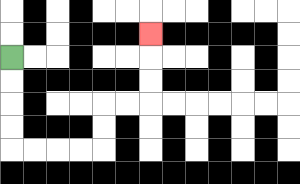{'start': '[0, 2]', 'end': '[6, 1]', 'path_directions': 'D,D,D,D,R,R,R,R,U,U,R,R,U,U,U', 'path_coordinates': '[[0, 2], [0, 3], [0, 4], [0, 5], [0, 6], [1, 6], [2, 6], [3, 6], [4, 6], [4, 5], [4, 4], [5, 4], [6, 4], [6, 3], [6, 2], [6, 1]]'}